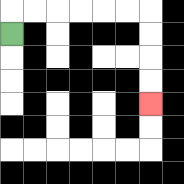{'start': '[0, 1]', 'end': '[6, 4]', 'path_directions': 'U,R,R,R,R,R,R,D,D,D,D', 'path_coordinates': '[[0, 1], [0, 0], [1, 0], [2, 0], [3, 0], [4, 0], [5, 0], [6, 0], [6, 1], [6, 2], [6, 3], [6, 4]]'}